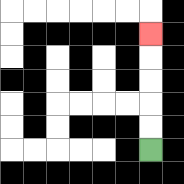{'start': '[6, 6]', 'end': '[6, 1]', 'path_directions': 'U,U,U,U,U', 'path_coordinates': '[[6, 6], [6, 5], [6, 4], [6, 3], [6, 2], [6, 1]]'}